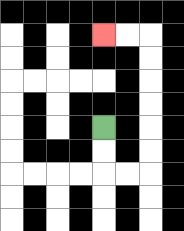{'start': '[4, 5]', 'end': '[4, 1]', 'path_directions': 'D,D,R,R,U,U,U,U,U,U,L,L', 'path_coordinates': '[[4, 5], [4, 6], [4, 7], [5, 7], [6, 7], [6, 6], [6, 5], [6, 4], [6, 3], [6, 2], [6, 1], [5, 1], [4, 1]]'}